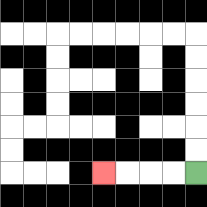{'start': '[8, 7]', 'end': '[4, 7]', 'path_directions': 'L,L,L,L', 'path_coordinates': '[[8, 7], [7, 7], [6, 7], [5, 7], [4, 7]]'}